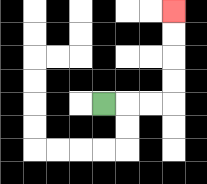{'start': '[4, 4]', 'end': '[7, 0]', 'path_directions': 'R,R,R,U,U,U,U', 'path_coordinates': '[[4, 4], [5, 4], [6, 4], [7, 4], [7, 3], [7, 2], [7, 1], [7, 0]]'}